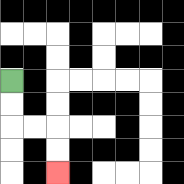{'start': '[0, 3]', 'end': '[2, 7]', 'path_directions': 'D,D,R,R,D,D', 'path_coordinates': '[[0, 3], [0, 4], [0, 5], [1, 5], [2, 5], [2, 6], [2, 7]]'}